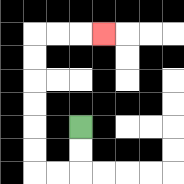{'start': '[3, 5]', 'end': '[4, 1]', 'path_directions': 'D,D,L,L,U,U,U,U,U,U,R,R,R', 'path_coordinates': '[[3, 5], [3, 6], [3, 7], [2, 7], [1, 7], [1, 6], [1, 5], [1, 4], [1, 3], [1, 2], [1, 1], [2, 1], [3, 1], [4, 1]]'}